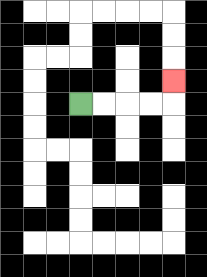{'start': '[3, 4]', 'end': '[7, 3]', 'path_directions': 'R,R,R,R,U', 'path_coordinates': '[[3, 4], [4, 4], [5, 4], [6, 4], [7, 4], [7, 3]]'}